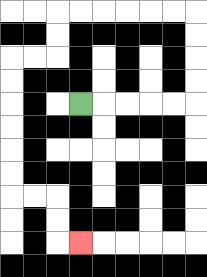{'start': '[3, 4]', 'end': '[3, 10]', 'path_directions': 'R,R,R,R,R,U,U,U,U,L,L,L,L,L,L,D,D,L,L,D,D,D,D,D,D,R,R,D,D,R', 'path_coordinates': '[[3, 4], [4, 4], [5, 4], [6, 4], [7, 4], [8, 4], [8, 3], [8, 2], [8, 1], [8, 0], [7, 0], [6, 0], [5, 0], [4, 0], [3, 0], [2, 0], [2, 1], [2, 2], [1, 2], [0, 2], [0, 3], [0, 4], [0, 5], [0, 6], [0, 7], [0, 8], [1, 8], [2, 8], [2, 9], [2, 10], [3, 10]]'}